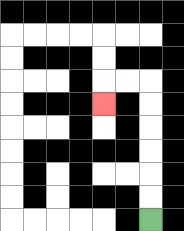{'start': '[6, 9]', 'end': '[4, 4]', 'path_directions': 'U,U,U,U,U,U,L,L,D', 'path_coordinates': '[[6, 9], [6, 8], [6, 7], [6, 6], [6, 5], [6, 4], [6, 3], [5, 3], [4, 3], [4, 4]]'}